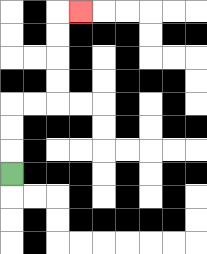{'start': '[0, 7]', 'end': '[3, 0]', 'path_directions': 'U,U,U,R,R,U,U,U,U,R', 'path_coordinates': '[[0, 7], [0, 6], [0, 5], [0, 4], [1, 4], [2, 4], [2, 3], [2, 2], [2, 1], [2, 0], [3, 0]]'}